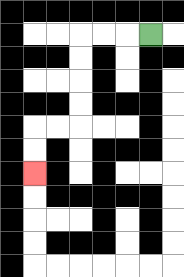{'start': '[6, 1]', 'end': '[1, 7]', 'path_directions': 'L,L,L,D,D,D,D,L,L,D,D', 'path_coordinates': '[[6, 1], [5, 1], [4, 1], [3, 1], [3, 2], [3, 3], [3, 4], [3, 5], [2, 5], [1, 5], [1, 6], [1, 7]]'}